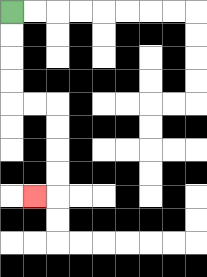{'start': '[0, 0]', 'end': '[1, 8]', 'path_directions': 'D,D,D,D,R,R,D,D,D,D,L', 'path_coordinates': '[[0, 0], [0, 1], [0, 2], [0, 3], [0, 4], [1, 4], [2, 4], [2, 5], [2, 6], [2, 7], [2, 8], [1, 8]]'}